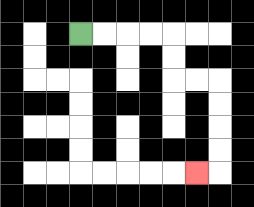{'start': '[3, 1]', 'end': '[8, 7]', 'path_directions': 'R,R,R,R,D,D,R,R,D,D,D,D,L', 'path_coordinates': '[[3, 1], [4, 1], [5, 1], [6, 1], [7, 1], [7, 2], [7, 3], [8, 3], [9, 3], [9, 4], [9, 5], [9, 6], [9, 7], [8, 7]]'}